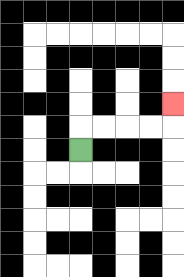{'start': '[3, 6]', 'end': '[7, 4]', 'path_directions': 'U,R,R,R,R,U', 'path_coordinates': '[[3, 6], [3, 5], [4, 5], [5, 5], [6, 5], [7, 5], [7, 4]]'}